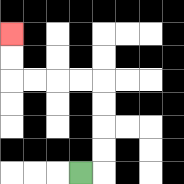{'start': '[3, 7]', 'end': '[0, 1]', 'path_directions': 'R,U,U,U,U,L,L,L,L,U,U', 'path_coordinates': '[[3, 7], [4, 7], [4, 6], [4, 5], [4, 4], [4, 3], [3, 3], [2, 3], [1, 3], [0, 3], [0, 2], [0, 1]]'}